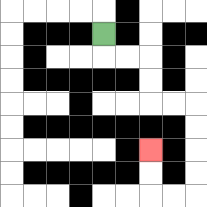{'start': '[4, 1]', 'end': '[6, 6]', 'path_directions': 'D,R,R,D,D,R,R,D,D,D,D,L,L,U,U', 'path_coordinates': '[[4, 1], [4, 2], [5, 2], [6, 2], [6, 3], [6, 4], [7, 4], [8, 4], [8, 5], [8, 6], [8, 7], [8, 8], [7, 8], [6, 8], [6, 7], [6, 6]]'}